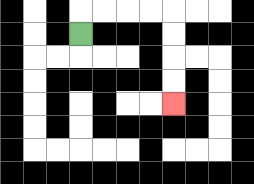{'start': '[3, 1]', 'end': '[7, 4]', 'path_directions': 'U,R,R,R,R,D,D,D,D', 'path_coordinates': '[[3, 1], [3, 0], [4, 0], [5, 0], [6, 0], [7, 0], [7, 1], [7, 2], [7, 3], [7, 4]]'}